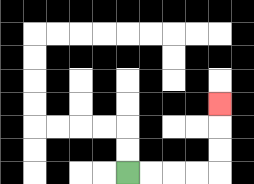{'start': '[5, 7]', 'end': '[9, 4]', 'path_directions': 'R,R,R,R,U,U,U', 'path_coordinates': '[[5, 7], [6, 7], [7, 7], [8, 7], [9, 7], [9, 6], [9, 5], [9, 4]]'}